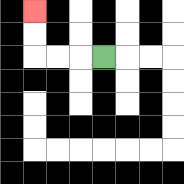{'start': '[4, 2]', 'end': '[1, 0]', 'path_directions': 'L,L,L,U,U', 'path_coordinates': '[[4, 2], [3, 2], [2, 2], [1, 2], [1, 1], [1, 0]]'}